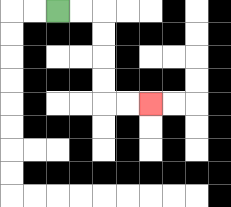{'start': '[2, 0]', 'end': '[6, 4]', 'path_directions': 'R,R,D,D,D,D,R,R', 'path_coordinates': '[[2, 0], [3, 0], [4, 0], [4, 1], [4, 2], [4, 3], [4, 4], [5, 4], [6, 4]]'}